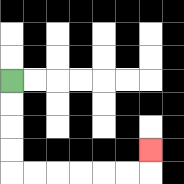{'start': '[0, 3]', 'end': '[6, 6]', 'path_directions': 'D,D,D,D,R,R,R,R,R,R,U', 'path_coordinates': '[[0, 3], [0, 4], [0, 5], [0, 6], [0, 7], [1, 7], [2, 7], [3, 7], [4, 7], [5, 7], [6, 7], [6, 6]]'}